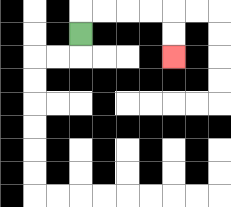{'start': '[3, 1]', 'end': '[7, 2]', 'path_directions': 'U,R,R,R,R,D,D', 'path_coordinates': '[[3, 1], [3, 0], [4, 0], [5, 0], [6, 0], [7, 0], [7, 1], [7, 2]]'}